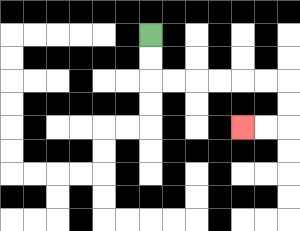{'start': '[6, 1]', 'end': '[10, 5]', 'path_directions': 'D,D,R,R,R,R,R,R,D,D,L,L', 'path_coordinates': '[[6, 1], [6, 2], [6, 3], [7, 3], [8, 3], [9, 3], [10, 3], [11, 3], [12, 3], [12, 4], [12, 5], [11, 5], [10, 5]]'}